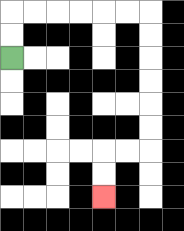{'start': '[0, 2]', 'end': '[4, 8]', 'path_directions': 'U,U,R,R,R,R,R,R,D,D,D,D,D,D,L,L,D,D', 'path_coordinates': '[[0, 2], [0, 1], [0, 0], [1, 0], [2, 0], [3, 0], [4, 0], [5, 0], [6, 0], [6, 1], [6, 2], [6, 3], [6, 4], [6, 5], [6, 6], [5, 6], [4, 6], [4, 7], [4, 8]]'}